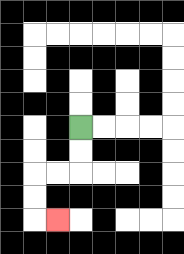{'start': '[3, 5]', 'end': '[2, 9]', 'path_directions': 'D,D,L,L,D,D,R', 'path_coordinates': '[[3, 5], [3, 6], [3, 7], [2, 7], [1, 7], [1, 8], [1, 9], [2, 9]]'}